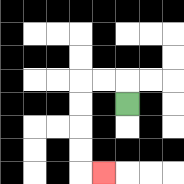{'start': '[5, 4]', 'end': '[4, 7]', 'path_directions': 'U,L,L,D,D,D,D,R', 'path_coordinates': '[[5, 4], [5, 3], [4, 3], [3, 3], [3, 4], [3, 5], [3, 6], [3, 7], [4, 7]]'}